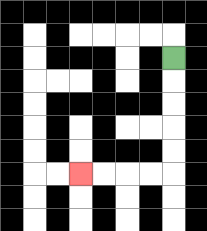{'start': '[7, 2]', 'end': '[3, 7]', 'path_directions': 'D,D,D,D,D,L,L,L,L', 'path_coordinates': '[[7, 2], [7, 3], [7, 4], [7, 5], [7, 6], [7, 7], [6, 7], [5, 7], [4, 7], [3, 7]]'}